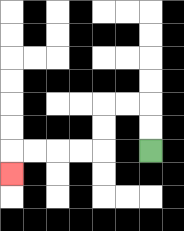{'start': '[6, 6]', 'end': '[0, 7]', 'path_directions': 'U,U,L,L,D,D,L,L,L,L,D', 'path_coordinates': '[[6, 6], [6, 5], [6, 4], [5, 4], [4, 4], [4, 5], [4, 6], [3, 6], [2, 6], [1, 6], [0, 6], [0, 7]]'}